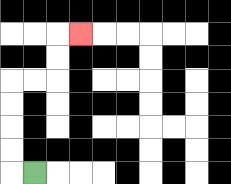{'start': '[1, 7]', 'end': '[3, 1]', 'path_directions': 'L,U,U,U,U,R,R,U,U,R', 'path_coordinates': '[[1, 7], [0, 7], [0, 6], [0, 5], [0, 4], [0, 3], [1, 3], [2, 3], [2, 2], [2, 1], [3, 1]]'}